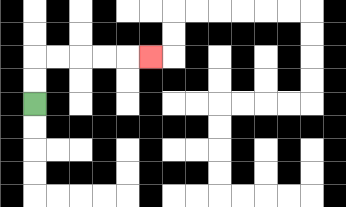{'start': '[1, 4]', 'end': '[6, 2]', 'path_directions': 'U,U,R,R,R,R,R', 'path_coordinates': '[[1, 4], [1, 3], [1, 2], [2, 2], [3, 2], [4, 2], [5, 2], [6, 2]]'}